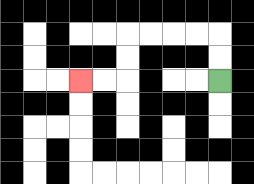{'start': '[9, 3]', 'end': '[3, 3]', 'path_directions': 'U,U,L,L,L,L,D,D,L,L', 'path_coordinates': '[[9, 3], [9, 2], [9, 1], [8, 1], [7, 1], [6, 1], [5, 1], [5, 2], [5, 3], [4, 3], [3, 3]]'}